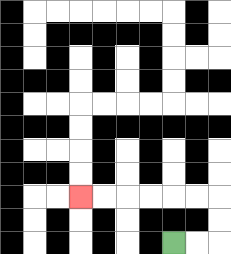{'start': '[7, 10]', 'end': '[3, 8]', 'path_directions': 'R,R,U,U,L,L,L,L,L,L', 'path_coordinates': '[[7, 10], [8, 10], [9, 10], [9, 9], [9, 8], [8, 8], [7, 8], [6, 8], [5, 8], [4, 8], [3, 8]]'}